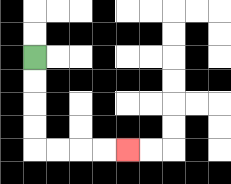{'start': '[1, 2]', 'end': '[5, 6]', 'path_directions': 'D,D,D,D,R,R,R,R', 'path_coordinates': '[[1, 2], [1, 3], [1, 4], [1, 5], [1, 6], [2, 6], [3, 6], [4, 6], [5, 6]]'}